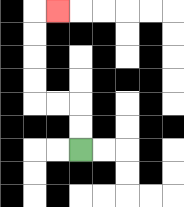{'start': '[3, 6]', 'end': '[2, 0]', 'path_directions': 'U,U,L,L,U,U,U,U,R', 'path_coordinates': '[[3, 6], [3, 5], [3, 4], [2, 4], [1, 4], [1, 3], [1, 2], [1, 1], [1, 0], [2, 0]]'}